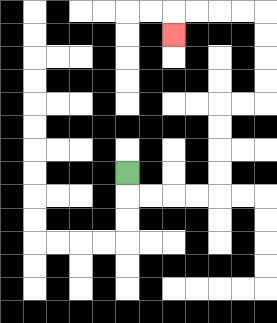{'start': '[5, 7]', 'end': '[7, 1]', 'path_directions': 'D,R,R,R,R,U,U,U,U,R,R,U,U,U,U,L,L,L,L,D', 'path_coordinates': '[[5, 7], [5, 8], [6, 8], [7, 8], [8, 8], [9, 8], [9, 7], [9, 6], [9, 5], [9, 4], [10, 4], [11, 4], [11, 3], [11, 2], [11, 1], [11, 0], [10, 0], [9, 0], [8, 0], [7, 0], [7, 1]]'}